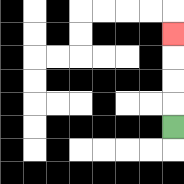{'start': '[7, 5]', 'end': '[7, 1]', 'path_directions': 'U,U,U,U', 'path_coordinates': '[[7, 5], [7, 4], [7, 3], [7, 2], [7, 1]]'}